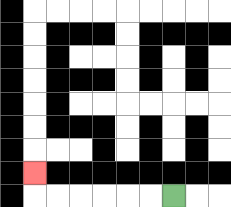{'start': '[7, 8]', 'end': '[1, 7]', 'path_directions': 'L,L,L,L,L,L,U', 'path_coordinates': '[[7, 8], [6, 8], [5, 8], [4, 8], [3, 8], [2, 8], [1, 8], [1, 7]]'}